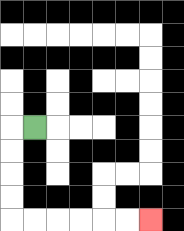{'start': '[1, 5]', 'end': '[6, 9]', 'path_directions': 'L,D,D,D,D,R,R,R,R,R,R', 'path_coordinates': '[[1, 5], [0, 5], [0, 6], [0, 7], [0, 8], [0, 9], [1, 9], [2, 9], [3, 9], [4, 9], [5, 9], [6, 9]]'}